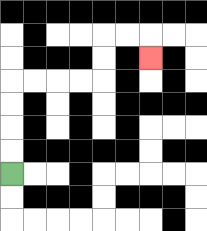{'start': '[0, 7]', 'end': '[6, 2]', 'path_directions': 'U,U,U,U,R,R,R,R,U,U,R,R,D', 'path_coordinates': '[[0, 7], [0, 6], [0, 5], [0, 4], [0, 3], [1, 3], [2, 3], [3, 3], [4, 3], [4, 2], [4, 1], [5, 1], [6, 1], [6, 2]]'}